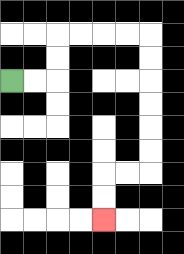{'start': '[0, 3]', 'end': '[4, 9]', 'path_directions': 'R,R,U,U,R,R,R,R,D,D,D,D,D,D,L,L,D,D', 'path_coordinates': '[[0, 3], [1, 3], [2, 3], [2, 2], [2, 1], [3, 1], [4, 1], [5, 1], [6, 1], [6, 2], [6, 3], [6, 4], [6, 5], [6, 6], [6, 7], [5, 7], [4, 7], [4, 8], [4, 9]]'}